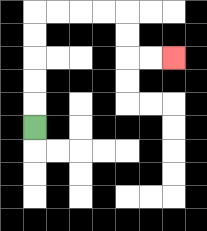{'start': '[1, 5]', 'end': '[7, 2]', 'path_directions': 'U,U,U,U,U,R,R,R,R,D,D,R,R', 'path_coordinates': '[[1, 5], [1, 4], [1, 3], [1, 2], [1, 1], [1, 0], [2, 0], [3, 0], [4, 0], [5, 0], [5, 1], [5, 2], [6, 2], [7, 2]]'}